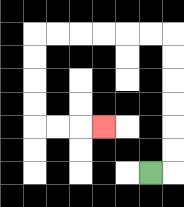{'start': '[6, 7]', 'end': '[4, 5]', 'path_directions': 'R,U,U,U,U,U,U,L,L,L,L,L,L,D,D,D,D,R,R,R', 'path_coordinates': '[[6, 7], [7, 7], [7, 6], [7, 5], [7, 4], [7, 3], [7, 2], [7, 1], [6, 1], [5, 1], [4, 1], [3, 1], [2, 1], [1, 1], [1, 2], [1, 3], [1, 4], [1, 5], [2, 5], [3, 5], [4, 5]]'}